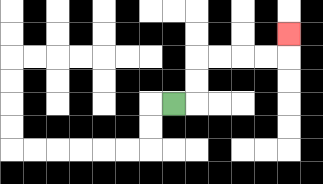{'start': '[7, 4]', 'end': '[12, 1]', 'path_directions': 'R,U,U,R,R,R,R,U', 'path_coordinates': '[[7, 4], [8, 4], [8, 3], [8, 2], [9, 2], [10, 2], [11, 2], [12, 2], [12, 1]]'}